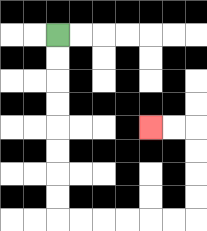{'start': '[2, 1]', 'end': '[6, 5]', 'path_directions': 'D,D,D,D,D,D,D,D,R,R,R,R,R,R,U,U,U,U,L,L', 'path_coordinates': '[[2, 1], [2, 2], [2, 3], [2, 4], [2, 5], [2, 6], [2, 7], [2, 8], [2, 9], [3, 9], [4, 9], [5, 9], [6, 9], [7, 9], [8, 9], [8, 8], [8, 7], [8, 6], [8, 5], [7, 5], [6, 5]]'}